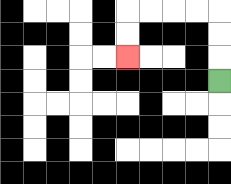{'start': '[9, 3]', 'end': '[5, 2]', 'path_directions': 'U,U,U,L,L,L,L,D,D', 'path_coordinates': '[[9, 3], [9, 2], [9, 1], [9, 0], [8, 0], [7, 0], [6, 0], [5, 0], [5, 1], [5, 2]]'}